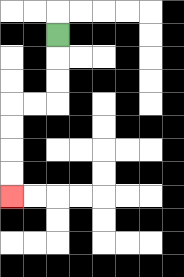{'start': '[2, 1]', 'end': '[0, 8]', 'path_directions': 'D,D,D,L,L,D,D,D,D', 'path_coordinates': '[[2, 1], [2, 2], [2, 3], [2, 4], [1, 4], [0, 4], [0, 5], [0, 6], [0, 7], [0, 8]]'}